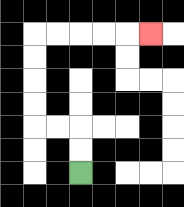{'start': '[3, 7]', 'end': '[6, 1]', 'path_directions': 'U,U,L,L,U,U,U,U,R,R,R,R,R', 'path_coordinates': '[[3, 7], [3, 6], [3, 5], [2, 5], [1, 5], [1, 4], [1, 3], [1, 2], [1, 1], [2, 1], [3, 1], [4, 1], [5, 1], [6, 1]]'}